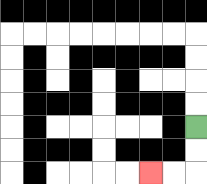{'start': '[8, 5]', 'end': '[6, 7]', 'path_directions': 'D,D,L,L', 'path_coordinates': '[[8, 5], [8, 6], [8, 7], [7, 7], [6, 7]]'}